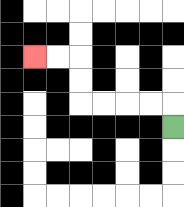{'start': '[7, 5]', 'end': '[1, 2]', 'path_directions': 'U,L,L,L,L,U,U,L,L', 'path_coordinates': '[[7, 5], [7, 4], [6, 4], [5, 4], [4, 4], [3, 4], [3, 3], [3, 2], [2, 2], [1, 2]]'}